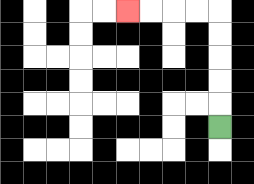{'start': '[9, 5]', 'end': '[5, 0]', 'path_directions': 'U,U,U,U,U,L,L,L,L', 'path_coordinates': '[[9, 5], [9, 4], [9, 3], [9, 2], [9, 1], [9, 0], [8, 0], [7, 0], [6, 0], [5, 0]]'}